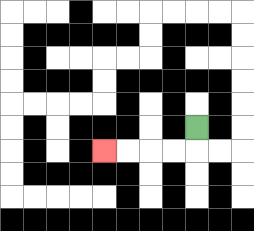{'start': '[8, 5]', 'end': '[4, 6]', 'path_directions': 'D,L,L,L,L', 'path_coordinates': '[[8, 5], [8, 6], [7, 6], [6, 6], [5, 6], [4, 6]]'}